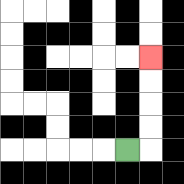{'start': '[5, 6]', 'end': '[6, 2]', 'path_directions': 'R,U,U,U,U', 'path_coordinates': '[[5, 6], [6, 6], [6, 5], [6, 4], [6, 3], [6, 2]]'}